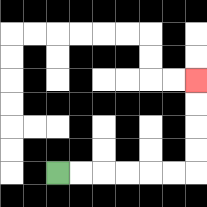{'start': '[2, 7]', 'end': '[8, 3]', 'path_directions': 'R,R,R,R,R,R,U,U,U,U', 'path_coordinates': '[[2, 7], [3, 7], [4, 7], [5, 7], [6, 7], [7, 7], [8, 7], [8, 6], [8, 5], [8, 4], [8, 3]]'}